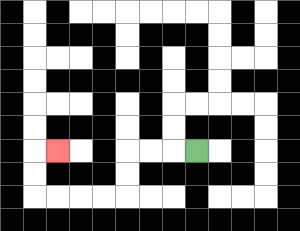{'start': '[8, 6]', 'end': '[2, 6]', 'path_directions': 'L,L,L,D,D,L,L,L,L,U,U,R', 'path_coordinates': '[[8, 6], [7, 6], [6, 6], [5, 6], [5, 7], [5, 8], [4, 8], [3, 8], [2, 8], [1, 8], [1, 7], [1, 6], [2, 6]]'}